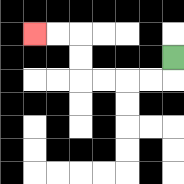{'start': '[7, 2]', 'end': '[1, 1]', 'path_directions': 'D,L,L,L,L,U,U,L,L', 'path_coordinates': '[[7, 2], [7, 3], [6, 3], [5, 3], [4, 3], [3, 3], [3, 2], [3, 1], [2, 1], [1, 1]]'}